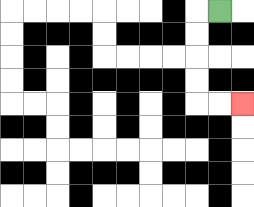{'start': '[9, 0]', 'end': '[10, 4]', 'path_directions': 'L,D,D,D,D,R,R', 'path_coordinates': '[[9, 0], [8, 0], [8, 1], [8, 2], [8, 3], [8, 4], [9, 4], [10, 4]]'}